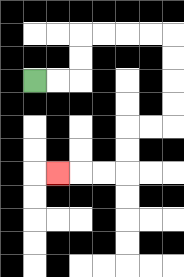{'start': '[1, 3]', 'end': '[2, 7]', 'path_directions': 'R,R,U,U,R,R,R,R,D,D,D,D,L,L,D,D,L,L,L', 'path_coordinates': '[[1, 3], [2, 3], [3, 3], [3, 2], [3, 1], [4, 1], [5, 1], [6, 1], [7, 1], [7, 2], [7, 3], [7, 4], [7, 5], [6, 5], [5, 5], [5, 6], [5, 7], [4, 7], [3, 7], [2, 7]]'}